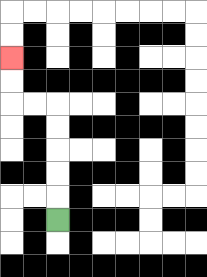{'start': '[2, 9]', 'end': '[0, 2]', 'path_directions': 'U,U,U,U,U,L,L,U,U', 'path_coordinates': '[[2, 9], [2, 8], [2, 7], [2, 6], [2, 5], [2, 4], [1, 4], [0, 4], [0, 3], [0, 2]]'}